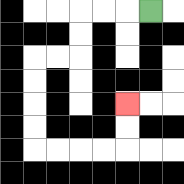{'start': '[6, 0]', 'end': '[5, 4]', 'path_directions': 'L,L,L,D,D,L,L,D,D,D,D,R,R,R,R,U,U', 'path_coordinates': '[[6, 0], [5, 0], [4, 0], [3, 0], [3, 1], [3, 2], [2, 2], [1, 2], [1, 3], [1, 4], [1, 5], [1, 6], [2, 6], [3, 6], [4, 6], [5, 6], [5, 5], [5, 4]]'}